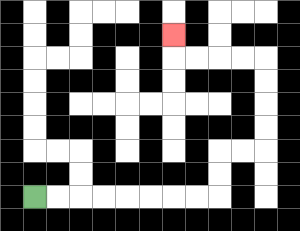{'start': '[1, 8]', 'end': '[7, 1]', 'path_directions': 'R,R,R,R,R,R,R,R,U,U,R,R,U,U,U,U,L,L,L,L,U', 'path_coordinates': '[[1, 8], [2, 8], [3, 8], [4, 8], [5, 8], [6, 8], [7, 8], [8, 8], [9, 8], [9, 7], [9, 6], [10, 6], [11, 6], [11, 5], [11, 4], [11, 3], [11, 2], [10, 2], [9, 2], [8, 2], [7, 2], [7, 1]]'}